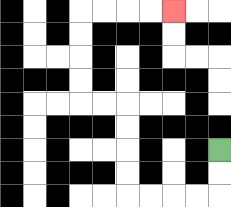{'start': '[9, 6]', 'end': '[7, 0]', 'path_directions': 'D,D,L,L,L,L,U,U,U,U,L,L,U,U,U,U,R,R,R,R', 'path_coordinates': '[[9, 6], [9, 7], [9, 8], [8, 8], [7, 8], [6, 8], [5, 8], [5, 7], [5, 6], [5, 5], [5, 4], [4, 4], [3, 4], [3, 3], [3, 2], [3, 1], [3, 0], [4, 0], [5, 0], [6, 0], [7, 0]]'}